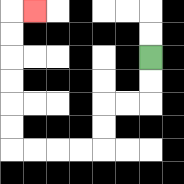{'start': '[6, 2]', 'end': '[1, 0]', 'path_directions': 'D,D,L,L,D,D,L,L,L,L,U,U,U,U,U,U,R', 'path_coordinates': '[[6, 2], [6, 3], [6, 4], [5, 4], [4, 4], [4, 5], [4, 6], [3, 6], [2, 6], [1, 6], [0, 6], [0, 5], [0, 4], [0, 3], [0, 2], [0, 1], [0, 0], [1, 0]]'}